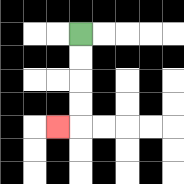{'start': '[3, 1]', 'end': '[2, 5]', 'path_directions': 'D,D,D,D,L', 'path_coordinates': '[[3, 1], [3, 2], [3, 3], [3, 4], [3, 5], [2, 5]]'}